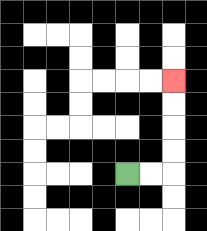{'start': '[5, 7]', 'end': '[7, 3]', 'path_directions': 'R,R,U,U,U,U', 'path_coordinates': '[[5, 7], [6, 7], [7, 7], [7, 6], [7, 5], [7, 4], [7, 3]]'}